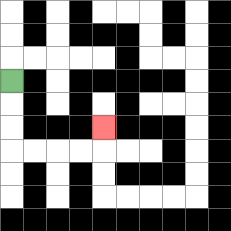{'start': '[0, 3]', 'end': '[4, 5]', 'path_directions': 'D,D,D,R,R,R,R,U', 'path_coordinates': '[[0, 3], [0, 4], [0, 5], [0, 6], [1, 6], [2, 6], [3, 6], [4, 6], [4, 5]]'}